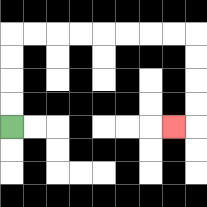{'start': '[0, 5]', 'end': '[7, 5]', 'path_directions': 'U,U,U,U,R,R,R,R,R,R,R,R,D,D,D,D,L', 'path_coordinates': '[[0, 5], [0, 4], [0, 3], [0, 2], [0, 1], [1, 1], [2, 1], [3, 1], [4, 1], [5, 1], [6, 1], [7, 1], [8, 1], [8, 2], [8, 3], [8, 4], [8, 5], [7, 5]]'}